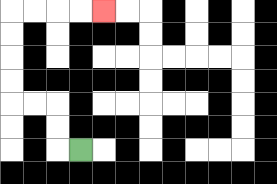{'start': '[3, 6]', 'end': '[4, 0]', 'path_directions': 'L,U,U,L,L,U,U,U,U,R,R,R,R', 'path_coordinates': '[[3, 6], [2, 6], [2, 5], [2, 4], [1, 4], [0, 4], [0, 3], [0, 2], [0, 1], [0, 0], [1, 0], [2, 0], [3, 0], [4, 0]]'}